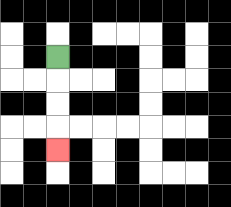{'start': '[2, 2]', 'end': '[2, 6]', 'path_directions': 'D,D,D,D', 'path_coordinates': '[[2, 2], [2, 3], [2, 4], [2, 5], [2, 6]]'}